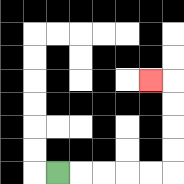{'start': '[2, 7]', 'end': '[6, 3]', 'path_directions': 'R,R,R,R,R,U,U,U,U,L', 'path_coordinates': '[[2, 7], [3, 7], [4, 7], [5, 7], [6, 7], [7, 7], [7, 6], [7, 5], [7, 4], [7, 3], [6, 3]]'}